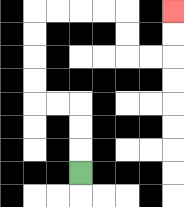{'start': '[3, 7]', 'end': '[7, 0]', 'path_directions': 'U,U,U,L,L,U,U,U,U,R,R,R,R,D,D,R,R,U,U', 'path_coordinates': '[[3, 7], [3, 6], [3, 5], [3, 4], [2, 4], [1, 4], [1, 3], [1, 2], [1, 1], [1, 0], [2, 0], [3, 0], [4, 0], [5, 0], [5, 1], [5, 2], [6, 2], [7, 2], [7, 1], [7, 0]]'}